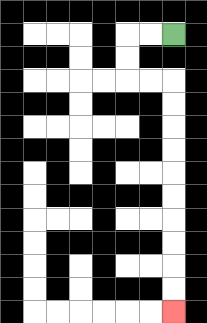{'start': '[7, 1]', 'end': '[7, 13]', 'path_directions': 'L,L,D,D,R,R,D,D,D,D,D,D,D,D,D,D', 'path_coordinates': '[[7, 1], [6, 1], [5, 1], [5, 2], [5, 3], [6, 3], [7, 3], [7, 4], [7, 5], [7, 6], [7, 7], [7, 8], [7, 9], [7, 10], [7, 11], [7, 12], [7, 13]]'}